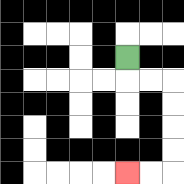{'start': '[5, 2]', 'end': '[5, 7]', 'path_directions': 'D,R,R,D,D,D,D,L,L', 'path_coordinates': '[[5, 2], [5, 3], [6, 3], [7, 3], [7, 4], [7, 5], [7, 6], [7, 7], [6, 7], [5, 7]]'}